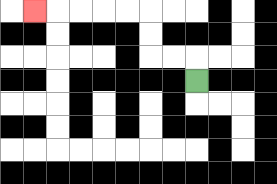{'start': '[8, 3]', 'end': '[1, 0]', 'path_directions': 'U,L,L,U,U,L,L,L,L,L', 'path_coordinates': '[[8, 3], [8, 2], [7, 2], [6, 2], [6, 1], [6, 0], [5, 0], [4, 0], [3, 0], [2, 0], [1, 0]]'}